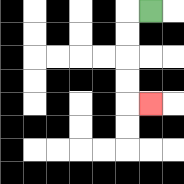{'start': '[6, 0]', 'end': '[6, 4]', 'path_directions': 'L,D,D,D,D,R', 'path_coordinates': '[[6, 0], [5, 0], [5, 1], [5, 2], [5, 3], [5, 4], [6, 4]]'}